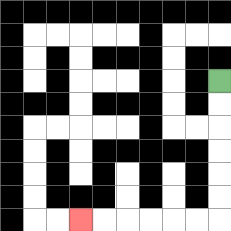{'start': '[9, 3]', 'end': '[3, 9]', 'path_directions': 'D,D,D,D,D,D,L,L,L,L,L,L', 'path_coordinates': '[[9, 3], [9, 4], [9, 5], [9, 6], [9, 7], [9, 8], [9, 9], [8, 9], [7, 9], [6, 9], [5, 9], [4, 9], [3, 9]]'}